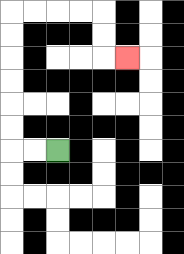{'start': '[2, 6]', 'end': '[5, 2]', 'path_directions': 'L,L,U,U,U,U,U,U,R,R,R,R,D,D,R', 'path_coordinates': '[[2, 6], [1, 6], [0, 6], [0, 5], [0, 4], [0, 3], [0, 2], [0, 1], [0, 0], [1, 0], [2, 0], [3, 0], [4, 0], [4, 1], [4, 2], [5, 2]]'}